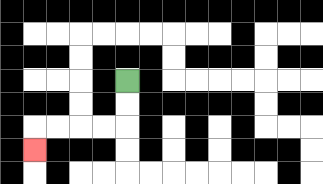{'start': '[5, 3]', 'end': '[1, 6]', 'path_directions': 'D,D,L,L,L,L,D', 'path_coordinates': '[[5, 3], [5, 4], [5, 5], [4, 5], [3, 5], [2, 5], [1, 5], [1, 6]]'}